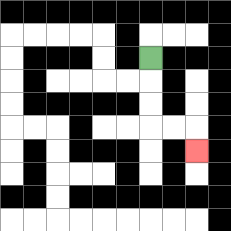{'start': '[6, 2]', 'end': '[8, 6]', 'path_directions': 'D,D,D,R,R,D', 'path_coordinates': '[[6, 2], [6, 3], [6, 4], [6, 5], [7, 5], [8, 5], [8, 6]]'}